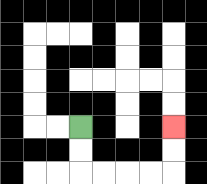{'start': '[3, 5]', 'end': '[7, 5]', 'path_directions': 'D,D,R,R,R,R,U,U', 'path_coordinates': '[[3, 5], [3, 6], [3, 7], [4, 7], [5, 7], [6, 7], [7, 7], [7, 6], [7, 5]]'}